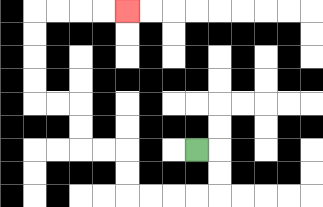{'start': '[8, 6]', 'end': '[5, 0]', 'path_directions': 'R,D,D,L,L,L,L,U,U,L,L,U,U,L,L,U,U,U,U,R,R,R,R', 'path_coordinates': '[[8, 6], [9, 6], [9, 7], [9, 8], [8, 8], [7, 8], [6, 8], [5, 8], [5, 7], [5, 6], [4, 6], [3, 6], [3, 5], [3, 4], [2, 4], [1, 4], [1, 3], [1, 2], [1, 1], [1, 0], [2, 0], [3, 0], [4, 0], [5, 0]]'}